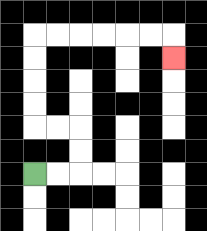{'start': '[1, 7]', 'end': '[7, 2]', 'path_directions': 'R,R,U,U,L,L,U,U,U,U,R,R,R,R,R,R,D', 'path_coordinates': '[[1, 7], [2, 7], [3, 7], [3, 6], [3, 5], [2, 5], [1, 5], [1, 4], [1, 3], [1, 2], [1, 1], [2, 1], [3, 1], [4, 1], [5, 1], [6, 1], [7, 1], [7, 2]]'}